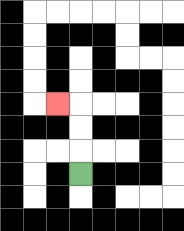{'start': '[3, 7]', 'end': '[2, 4]', 'path_directions': 'U,U,U,L', 'path_coordinates': '[[3, 7], [3, 6], [3, 5], [3, 4], [2, 4]]'}